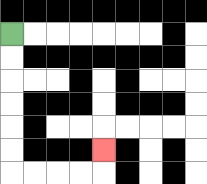{'start': '[0, 1]', 'end': '[4, 6]', 'path_directions': 'D,D,D,D,D,D,R,R,R,R,U', 'path_coordinates': '[[0, 1], [0, 2], [0, 3], [0, 4], [0, 5], [0, 6], [0, 7], [1, 7], [2, 7], [3, 7], [4, 7], [4, 6]]'}